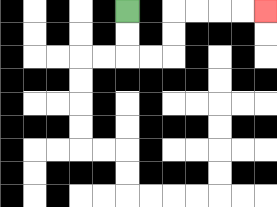{'start': '[5, 0]', 'end': '[11, 0]', 'path_directions': 'D,D,R,R,U,U,R,R,R,R', 'path_coordinates': '[[5, 0], [5, 1], [5, 2], [6, 2], [7, 2], [7, 1], [7, 0], [8, 0], [9, 0], [10, 0], [11, 0]]'}